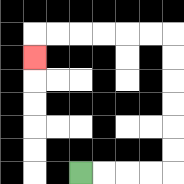{'start': '[3, 7]', 'end': '[1, 2]', 'path_directions': 'R,R,R,R,U,U,U,U,U,U,L,L,L,L,L,L,D', 'path_coordinates': '[[3, 7], [4, 7], [5, 7], [6, 7], [7, 7], [7, 6], [7, 5], [7, 4], [7, 3], [7, 2], [7, 1], [6, 1], [5, 1], [4, 1], [3, 1], [2, 1], [1, 1], [1, 2]]'}